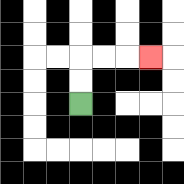{'start': '[3, 4]', 'end': '[6, 2]', 'path_directions': 'U,U,R,R,R', 'path_coordinates': '[[3, 4], [3, 3], [3, 2], [4, 2], [5, 2], [6, 2]]'}